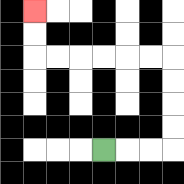{'start': '[4, 6]', 'end': '[1, 0]', 'path_directions': 'R,R,R,U,U,U,U,L,L,L,L,L,L,U,U', 'path_coordinates': '[[4, 6], [5, 6], [6, 6], [7, 6], [7, 5], [7, 4], [7, 3], [7, 2], [6, 2], [5, 2], [4, 2], [3, 2], [2, 2], [1, 2], [1, 1], [1, 0]]'}